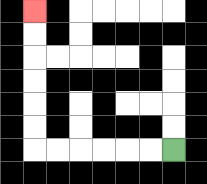{'start': '[7, 6]', 'end': '[1, 0]', 'path_directions': 'L,L,L,L,L,L,U,U,U,U,U,U', 'path_coordinates': '[[7, 6], [6, 6], [5, 6], [4, 6], [3, 6], [2, 6], [1, 6], [1, 5], [1, 4], [1, 3], [1, 2], [1, 1], [1, 0]]'}